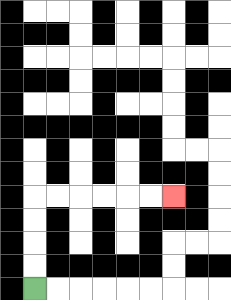{'start': '[1, 12]', 'end': '[7, 8]', 'path_directions': 'U,U,U,U,R,R,R,R,R,R', 'path_coordinates': '[[1, 12], [1, 11], [1, 10], [1, 9], [1, 8], [2, 8], [3, 8], [4, 8], [5, 8], [6, 8], [7, 8]]'}